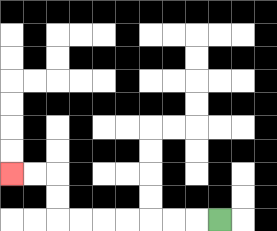{'start': '[9, 9]', 'end': '[0, 7]', 'path_directions': 'L,L,L,L,L,L,L,U,U,L,L', 'path_coordinates': '[[9, 9], [8, 9], [7, 9], [6, 9], [5, 9], [4, 9], [3, 9], [2, 9], [2, 8], [2, 7], [1, 7], [0, 7]]'}